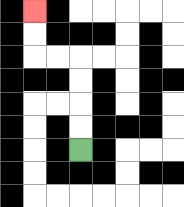{'start': '[3, 6]', 'end': '[1, 0]', 'path_directions': 'U,U,U,U,L,L,U,U', 'path_coordinates': '[[3, 6], [3, 5], [3, 4], [3, 3], [3, 2], [2, 2], [1, 2], [1, 1], [1, 0]]'}